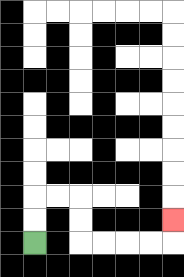{'start': '[1, 10]', 'end': '[7, 9]', 'path_directions': 'U,U,R,R,D,D,R,R,R,R,U', 'path_coordinates': '[[1, 10], [1, 9], [1, 8], [2, 8], [3, 8], [3, 9], [3, 10], [4, 10], [5, 10], [6, 10], [7, 10], [7, 9]]'}